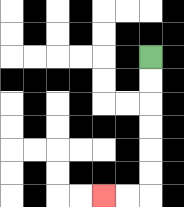{'start': '[6, 2]', 'end': '[4, 8]', 'path_directions': 'D,D,D,D,D,D,L,L', 'path_coordinates': '[[6, 2], [6, 3], [6, 4], [6, 5], [6, 6], [6, 7], [6, 8], [5, 8], [4, 8]]'}